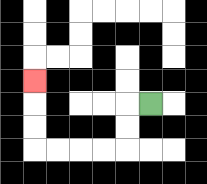{'start': '[6, 4]', 'end': '[1, 3]', 'path_directions': 'L,D,D,L,L,L,L,U,U,U', 'path_coordinates': '[[6, 4], [5, 4], [5, 5], [5, 6], [4, 6], [3, 6], [2, 6], [1, 6], [1, 5], [1, 4], [1, 3]]'}